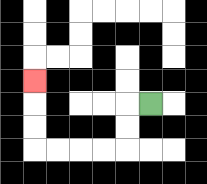{'start': '[6, 4]', 'end': '[1, 3]', 'path_directions': 'L,D,D,L,L,L,L,U,U,U', 'path_coordinates': '[[6, 4], [5, 4], [5, 5], [5, 6], [4, 6], [3, 6], [2, 6], [1, 6], [1, 5], [1, 4], [1, 3]]'}